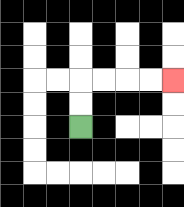{'start': '[3, 5]', 'end': '[7, 3]', 'path_directions': 'U,U,R,R,R,R', 'path_coordinates': '[[3, 5], [3, 4], [3, 3], [4, 3], [5, 3], [6, 3], [7, 3]]'}